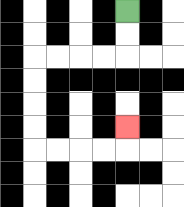{'start': '[5, 0]', 'end': '[5, 5]', 'path_directions': 'D,D,L,L,L,L,D,D,D,D,R,R,R,R,U', 'path_coordinates': '[[5, 0], [5, 1], [5, 2], [4, 2], [3, 2], [2, 2], [1, 2], [1, 3], [1, 4], [1, 5], [1, 6], [2, 6], [3, 6], [4, 6], [5, 6], [5, 5]]'}